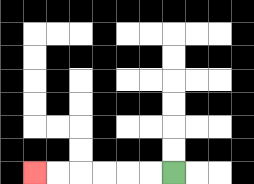{'start': '[7, 7]', 'end': '[1, 7]', 'path_directions': 'L,L,L,L,L,L', 'path_coordinates': '[[7, 7], [6, 7], [5, 7], [4, 7], [3, 7], [2, 7], [1, 7]]'}